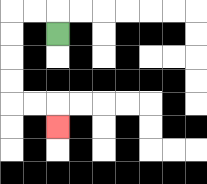{'start': '[2, 1]', 'end': '[2, 5]', 'path_directions': 'U,L,L,D,D,D,D,R,R,D', 'path_coordinates': '[[2, 1], [2, 0], [1, 0], [0, 0], [0, 1], [0, 2], [0, 3], [0, 4], [1, 4], [2, 4], [2, 5]]'}